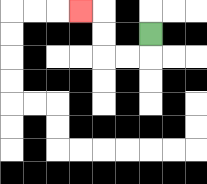{'start': '[6, 1]', 'end': '[3, 0]', 'path_directions': 'D,L,L,U,U,L', 'path_coordinates': '[[6, 1], [6, 2], [5, 2], [4, 2], [4, 1], [4, 0], [3, 0]]'}